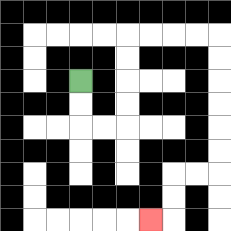{'start': '[3, 3]', 'end': '[6, 9]', 'path_directions': 'D,D,R,R,U,U,U,U,R,R,R,R,D,D,D,D,D,D,L,L,D,D,L', 'path_coordinates': '[[3, 3], [3, 4], [3, 5], [4, 5], [5, 5], [5, 4], [5, 3], [5, 2], [5, 1], [6, 1], [7, 1], [8, 1], [9, 1], [9, 2], [9, 3], [9, 4], [9, 5], [9, 6], [9, 7], [8, 7], [7, 7], [7, 8], [7, 9], [6, 9]]'}